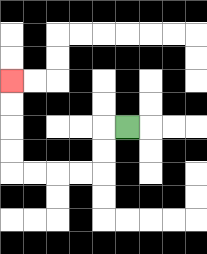{'start': '[5, 5]', 'end': '[0, 3]', 'path_directions': 'L,D,D,L,L,L,L,U,U,U,U', 'path_coordinates': '[[5, 5], [4, 5], [4, 6], [4, 7], [3, 7], [2, 7], [1, 7], [0, 7], [0, 6], [0, 5], [0, 4], [0, 3]]'}